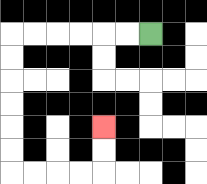{'start': '[6, 1]', 'end': '[4, 5]', 'path_directions': 'L,L,L,L,L,L,D,D,D,D,D,D,R,R,R,R,U,U', 'path_coordinates': '[[6, 1], [5, 1], [4, 1], [3, 1], [2, 1], [1, 1], [0, 1], [0, 2], [0, 3], [0, 4], [0, 5], [0, 6], [0, 7], [1, 7], [2, 7], [3, 7], [4, 7], [4, 6], [4, 5]]'}